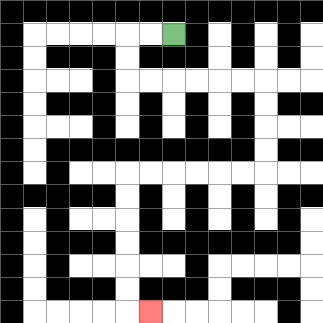{'start': '[7, 1]', 'end': '[6, 13]', 'path_directions': 'L,L,D,D,R,R,R,R,R,R,D,D,D,D,L,L,L,L,L,L,D,D,D,D,D,D,R', 'path_coordinates': '[[7, 1], [6, 1], [5, 1], [5, 2], [5, 3], [6, 3], [7, 3], [8, 3], [9, 3], [10, 3], [11, 3], [11, 4], [11, 5], [11, 6], [11, 7], [10, 7], [9, 7], [8, 7], [7, 7], [6, 7], [5, 7], [5, 8], [5, 9], [5, 10], [5, 11], [5, 12], [5, 13], [6, 13]]'}